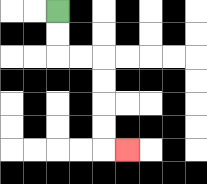{'start': '[2, 0]', 'end': '[5, 6]', 'path_directions': 'D,D,R,R,D,D,D,D,R', 'path_coordinates': '[[2, 0], [2, 1], [2, 2], [3, 2], [4, 2], [4, 3], [4, 4], [4, 5], [4, 6], [5, 6]]'}